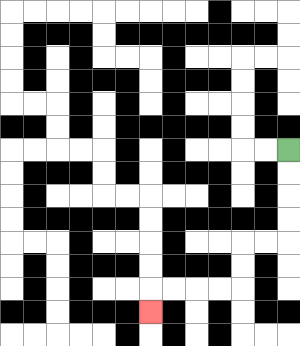{'start': '[12, 6]', 'end': '[6, 13]', 'path_directions': 'D,D,D,D,L,L,D,D,L,L,L,L,D', 'path_coordinates': '[[12, 6], [12, 7], [12, 8], [12, 9], [12, 10], [11, 10], [10, 10], [10, 11], [10, 12], [9, 12], [8, 12], [7, 12], [6, 12], [6, 13]]'}